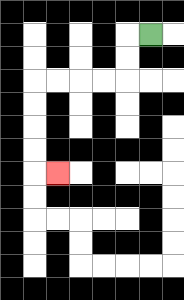{'start': '[6, 1]', 'end': '[2, 7]', 'path_directions': 'L,D,D,L,L,L,L,D,D,D,D,R', 'path_coordinates': '[[6, 1], [5, 1], [5, 2], [5, 3], [4, 3], [3, 3], [2, 3], [1, 3], [1, 4], [1, 5], [1, 6], [1, 7], [2, 7]]'}